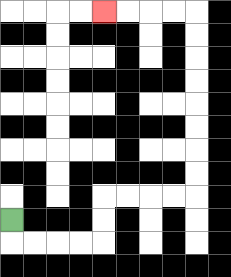{'start': '[0, 9]', 'end': '[4, 0]', 'path_directions': 'D,R,R,R,R,U,U,R,R,R,R,U,U,U,U,U,U,U,U,L,L,L,L', 'path_coordinates': '[[0, 9], [0, 10], [1, 10], [2, 10], [3, 10], [4, 10], [4, 9], [4, 8], [5, 8], [6, 8], [7, 8], [8, 8], [8, 7], [8, 6], [8, 5], [8, 4], [8, 3], [8, 2], [8, 1], [8, 0], [7, 0], [6, 0], [5, 0], [4, 0]]'}